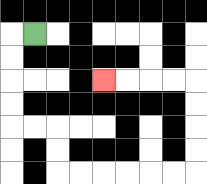{'start': '[1, 1]', 'end': '[4, 3]', 'path_directions': 'L,D,D,D,D,R,R,D,D,R,R,R,R,R,R,U,U,U,U,L,L,L,L', 'path_coordinates': '[[1, 1], [0, 1], [0, 2], [0, 3], [0, 4], [0, 5], [1, 5], [2, 5], [2, 6], [2, 7], [3, 7], [4, 7], [5, 7], [6, 7], [7, 7], [8, 7], [8, 6], [8, 5], [8, 4], [8, 3], [7, 3], [6, 3], [5, 3], [4, 3]]'}